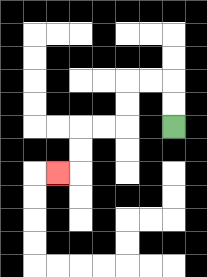{'start': '[7, 5]', 'end': '[2, 7]', 'path_directions': 'U,U,L,L,D,D,L,L,D,D,L', 'path_coordinates': '[[7, 5], [7, 4], [7, 3], [6, 3], [5, 3], [5, 4], [5, 5], [4, 5], [3, 5], [3, 6], [3, 7], [2, 7]]'}